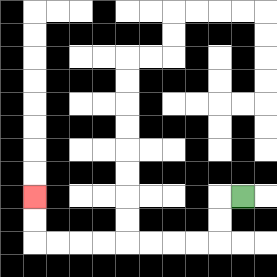{'start': '[10, 8]', 'end': '[1, 8]', 'path_directions': 'L,D,D,L,L,L,L,L,L,L,L,U,U', 'path_coordinates': '[[10, 8], [9, 8], [9, 9], [9, 10], [8, 10], [7, 10], [6, 10], [5, 10], [4, 10], [3, 10], [2, 10], [1, 10], [1, 9], [1, 8]]'}